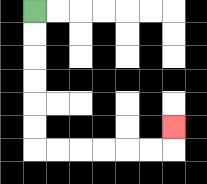{'start': '[1, 0]', 'end': '[7, 5]', 'path_directions': 'D,D,D,D,D,D,R,R,R,R,R,R,U', 'path_coordinates': '[[1, 0], [1, 1], [1, 2], [1, 3], [1, 4], [1, 5], [1, 6], [2, 6], [3, 6], [4, 6], [5, 6], [6, 6], [7, 6], [7, 5]]'}